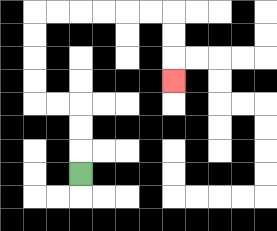{'start': '[3, 7]', 'end': '[7, 3]', 'path_directions': 'U,U,U,L,L,U,U,U,U,R,R,R,R,R,R,D,D,D', 'path_coordinates': '[[3, 7], [3, 6], [3, 5], [3, 4], [2, 4], [1, 4], [1, 3], [1, 2], [1, 1], [1, 0], [2, 0], [3, 0], [4, 0], [5, 0], [6, 0], [7, 0], [7, 1], [7, 2], [7, 3]]'}